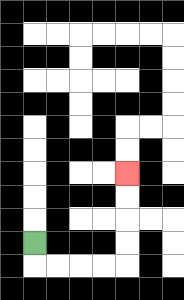{'start': '[1, 10]', 'end': '[5, 7]', 'path_directions': 'D,R,R,R,R,U,U,U,U', 'path_coordinates': '[[1, 10], [1, 11], [2, 11], [3, 11], [4, 11], [5, 11], [5, 10], [5, 9], [5, 8], [5, 7]]'}